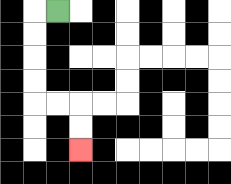{'start': '[2, 0]', 'end': '[3, 6]', 'path_directions': 'L,D,D,D,D,R,R,D,D', 'path_coordinates': '[[2, 0], [1, 0], [1, 1], [1, 2], [1, 3], [1, 4], [2, 4], [3, 4], [3, 5], [3, 6]]'}